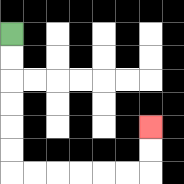{'start': '[0, 1]', 'end': '[6, 5]', 'path_directions': 'D,D,D,D,D,D,R,R,R,R,R,R,U,U', 'path_coordinates': '[[0, 1], [0, 2], [0, 3], [0, 4], [0, 5], [0, 6], [0, 7], [1, 7], [2, 7], [3, 7], [4, 7], [5, 7], [6, 7], [6, 6], [6, 5]]'}